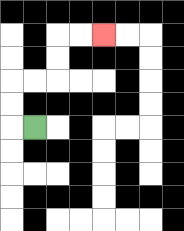{'start': '[1, 5]', 'end': '[4, 1]', 'path_directions': 'L,U,U,R,R,U,U,R,R', 'path_coordinates': '[[1, 5], [0, 5], [0, 4], [0, 3], [1, 3], [2, 3], [2, 2], [2, 1], [3, 1], [4, 1]]'}